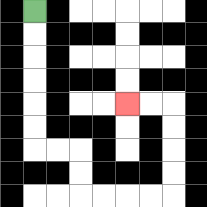{'start': '[1, 0]', 'end': '[5, 4]', 'path_directions': 'D,D,D,D,D,D,R,R,D,D,R,R,R,R,U,U,U,U,L,L', 'path_coordinates': '[[1, 0], [1, 1], [1, 2], [1, 3], [1, 4], [1, 5], [1, 6], [2, 6], [3, 6], [3, 7], [3, 8], [4, 8], [5, 8], [6, 8], [7, 8], [7, 7], [7, 6], [7, 5], [7, 4], [6, 4], [5, 4]]'}